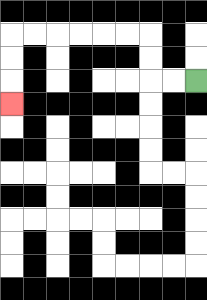{'start': '[8, 3]', 'end': '[0, 4]', 'path_directions': 'L,L,U,U,L,L,L,L,L,L,D,D,D', 'path_coordinates': '[[8, 3], [7, 3], [6, 3], [6, 2], [6, 1], [5, 1], [4, 1], [3, 1], [2, 1], [1, 1], [0, 1], [0, 2], [0, 3], [0, 4]]'}